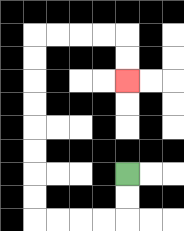{'start': '[5, 7]', 'end': '[5, 3]', 'path_directions': 'D,D,L,L,L,L,U,U,U,U,U,U,U,U,R,R,R,R,D,D', 'path_coordinates': '[[5, 7], [5, 8], [5, 9], [4, 9], [3, 9], [2, 9], [1, 9], [1, 8], [1, 7], [1, 6], [1, 5], [1, 4], [1, 3], [1, 2], [1, 1], [2, 1], [3, 1], [4, 1], [5, 1], [5, 2], [5, 3]]'}